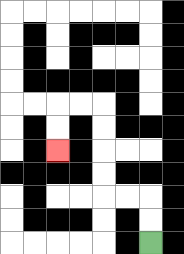{'start': '[6, 10]', 'end': '[2, 6]', 'path_directions': 'U,U,L,L,U,U,U,U,L,L,D,D', 'path_coordinates': '[[6, 10], [6, 9], [6, 8], [5, 8], [4, 8], [4, 7], [4, 6], [4, 5], [4, 4], [3, 4], [2, 4], [2, 5], [2, 6]]'}